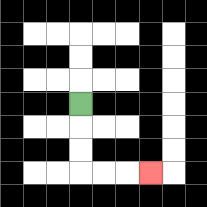{'start': '[3, 4]', 'end': '[6, 7]', 'path_directions': 'D,D,D,R,R,R', 'path_coordinates': '[[3, 4], [3, 5], [3, 6], [3, 7], [4, 7], [5, 7], [6, 7]]'}